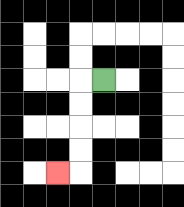{'start': '[4, 3]', 'end': '[2, 7]', 'path_directions': 'L,D,D,D,D,L', 'path_coordinates': '[[4, 3], [3, 3], [3, 4], [3, 5], [3, 6], [3, 7], [2, 7]]'}